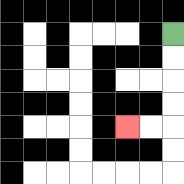{'start': '[7, 1]', 'end': '[5, 5]', 'path_directions': 'D,D,D,D,L,L', 'path_coordinates': '[[7, 1], [7, 2], [7, 3], [7, 4], [7, 5], [6, 5], [5, 5]]'}